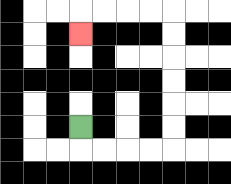{'start': '[3, 5]', 'end': '[3, 1]', 'path_directions': 'D,R,R,R,R,U,U,U,U,U,U,L,L,L,L,D', 'path_coordinates': '[[3, 5], [3, 6], [4, 6], [5, 6], [6, 6], [7, 6], [7, 5], [7, 4], [7, 3], [7, 2], [7, 1], [7, 0], [6, 0], [5, 0], [4, 0], [3, 0], [3, 1]]'}